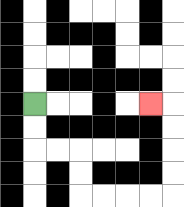{'start': '[1, 4]', 'end': '[6, 4]', 'path_directions': 'D,D,R,R,D,D,R,R,R,R,U,U,U,U,L', 'path_coordinates': '[[1, 4], [1, 5], [1, 6], [2, 6], [3, 6], [3, 7], [3, 8], [4, 8], [5, 8], [6, 8], [7, 8], [7, 7], [7, 6], [7, 5], [7, 4], [6, 4]]'}